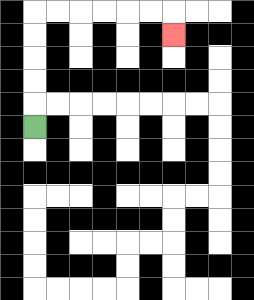{'start': '[1, 5]', 'end': '[7, 1]', 'path_directions': 'U,U,U,U,U,R,R,R,R,R,R,D', 'path_coordinates': '[[1, 5], [1, 4], [1, 3], [1, 2], [1, 1], [1, 0], [2, 0], [3, 0], [4, 0], [5, 0], [6, 0], [7, 0], [7, 1]]'}